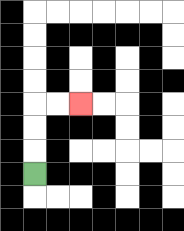{'start': '[1, 7]', 'end': '[3, 4]', 'path_directions': 'U,U,U,R,R', 'path_coordinates': '[[1, 7], [1, 6], [1, 5], [1, 4], [2, 4], [3, 4]]'}